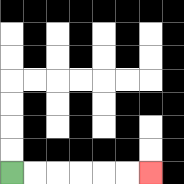{'start': '[0, 7]', 'end': '[6, 7]', 'path_directions': 'R,R,R,R,R,R', 'path_coordinates': '[[0, 7], [1, 7], [2, 7], [3, 7], [4, 7], [5, 7], [6, 7]]'}